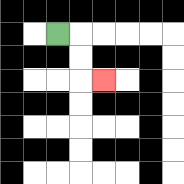{'start': '[2, 1]', 'end': '[4, 3]', 'path_directions': 'R,D,D,R', 'path_coordinates': '[[2, 1], [3, 1], [3, 2], [3, 3], [4, 3]]'}